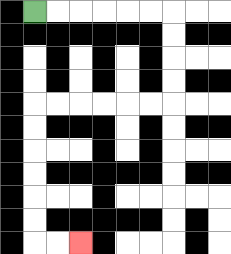{'start': '[1, 0]', 'end': '[3, 10]', 'path_directions': 'R,R,R,R,R,R,D,D,D,D,L,L,L,L,L,L,D,D,D,D,D,D,R,R', 'path_coordinates': '[[1, 0], [2, 0], [3, 0], [4, 0], [5, 0], [6, 0], [7, 0], [7, 1], [7, 2], [7, 3], [7, 4], [6, 4], [5, 4], [4, 4], [3, 4], [2, 4], [1, 4], [1, 5], [1, 6], [1, 7], [1, 8], [1, 9], [1, 10], [2, 10], [3, 10]]'}